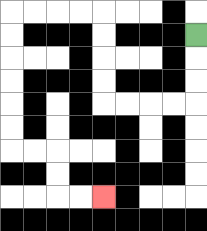{'start': '[8, 1]', 'end': '[4, 8]', 'path_directions': 'D,D,D,L,L,L,L,U,U,U,U,L,L,L,L,D,D,D,D,D,D,R,R,D,D,R,R', 'path_coordinates': '[[8, 1], [8, 2], [8, 3], [8, 4], [7, 4], [6, 4], [5, 4], [4, 4], [4, 3], [4, 2], [4, 1], [4, 0], [3, 0], [2, 0], [1, 0], [0, 0], [0, 1], [0, 2], [0, 3], [0, 4], [0, 5], [0, 6], [1, 6], [2, 6], [2, 7], [2, 8], [3, 8], [4, 8]]'}